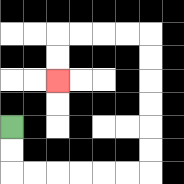{'start': '[0, 5]', 'end': '[2, 3]', 'path_directions': 'D,D,R,R,R,R,R,R,U,U,U,U,U,U,L,L,L,L,D,D', 'path_coordinates': '[[0, 5], [0, 6], [0, 7], [1, 7], [2, 7], [3, 7], [4, 7], [5, 7], [6, 7], [6, 6], [6, 5], [6, 4], [6, 3], [6, 2], [6, 1], [5, 1], [4, 1], [3, 1], [2, 1], [2, 2], [2, 3]]'}